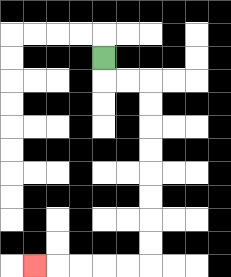{'start': '[4, 2]', 'end': '[1, 11]', 'path_directions': 'D,R,R,D,D,D,D,D,D,D,D,L,L,L,L,L', 'path_coordinates': '[[4, 2], [4, 3], [5, 3], [6, 3], [6, 4], [6, 5], [6, 6], [6, 7], [6, 8], [6, 9], [6, 10], [6, 11], [5, 11], [4, 11], [3, 11], [2, 11], [1, 11]]'}